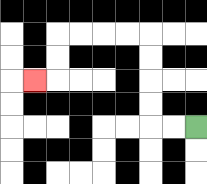{'start': '[8, 5]', 'end': '[1, 3]', 'path_directions': 'L,L,U,U,U,U,L,L,L,L,D,D,L', 'path_coordinates': '[[8, 5], [7, 5], [6, 5], [6, 4], [6, 3], [6, 2], [6, 1], [5, 1], [4, 1], [3, 1], [2, 1], [2, 2], [2, 3], [1, 3]]'}